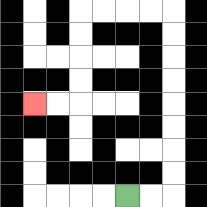{'start': '[5, 8]', 'end': '[1, 4]', 'path_directions': 'R,R,U,U,U,U,U,U,U,U,L,L,L,L,D,D,D,D,L,L', 'path_coordinates': '[[5, 8], [6, 8], [7, 8], [7, 7], [7, 6], [7, 5], [7, 4], [7, 3], [7, 2], [7, 1], [7, 0], [6, 0], [5, 0], [4, 0], [3, 0], [3, 1], [3, 2], [3, 3], [3, 4], [2, 4], [1, 4]]'}